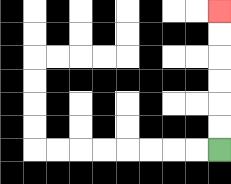{'start': '[9, 6]', 'end': '[9, 0]', 'path_directions': 'U,U,U,U,U,U', 'path_coordinates': '[[9, 6], [9, 5], [9, 4], [9, 3], [9, 2], [9, 1], [9, 0]]'}